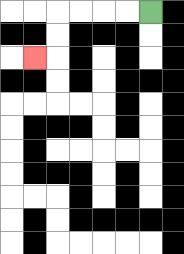{'start': '[6, 0]', 'end': '[1, 2]', 'path_directions': 'L,L,L,L,D,D,L', 'path_coordinates': '[[6, 0], [5, 0], [4, 0], [3, 0], [2, 0], [2, 1], [2, 2], [1, 2]]'}